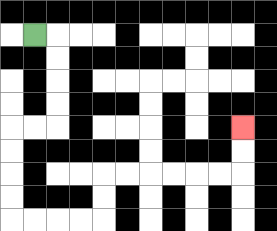{'start': '[1, 1]', 'end': '[10, 5]', 'path_directions': 'R,D,D,D,D,L,L,D,D,D,D,R,R,R,R,U,U,R,R,R,R,R,R,U,U', 'path_coordinates': '[[1, 1], [2, 1], [2, 2], [2, 3], [2, 4], [2, 5], [1, 5], [0, 5], [0, 6], [0, 7], [0, 8], [0, 9], [1, 9], [2, 9], [3, 9], [4, 9], [4, 8], [4, 7], [5, 7], [6, 7], [7, 7], [8, 7], [9, 7], [10, 7], [10, 6], [10, 5]]'}